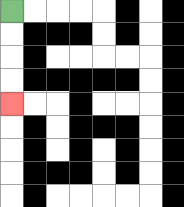{'start': '[0, 0]', 'end': '[0, 4]', 'path_directions': 'D,D,D,D', 'path_coordinates': '[[0, 0], [0, 1], [0, 2], [0, 3], [0, 4]]'}